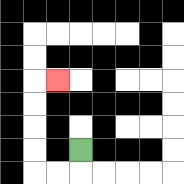{'start': '[3, 6]', 'end': '[2, 3]', 'path_directions': 'D,L,L,U,U,U,U,R', 'path_coordinates': '[[3, 6], [3, 7], [2, 7], [1, 7], [1, 6], [1, 5], [1, 4], [1, 3], [2, 3]]'}